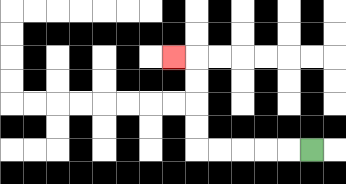{'start': '[13, 6]', 'end': '[7, 2]', 'path_directions': 'L,L,L,L,L,U,U,U,U,L', 'path_coordinates': '[[13, 6], [12, 6], [11, 6], [10, 6], [9, 6], [8, 6], [8, 5], [8, 4], [8, 3], [8, 2], [7, 2]]'}